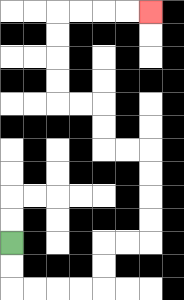{'start': '[0, 10]', 'end': '[6, 0]', 'path_directions': 'D,D,R,R,R,R,U,U,R,R,U,U,U,U,L,L,U,U,L,L,U,U,U,U,R,R,R,R', 'path_coordinates': '[[0, 10], [0, 11], [0, 12], [1, 12], [2, 12], [3, 12], [4, 12], [4, 11], [4, 10], [5, 10], [6, 10], [6, 9], [6, 8], [6, 7], [6, 6], [5, 6], [4, 6], [4, 5], [4, 4], [3, 4], [2, 4], [2, 3], [2, 2], [2, 1], [2, 0], [3, 0], [4, 0], [5, 0], [6, 0]]'}